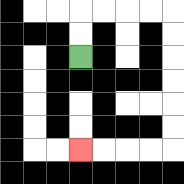{'start': '[3, 2]', 'end': '[3, 6]', 'path_directions': 'U,U,R,R,R,R,D,D,D,D,D,D,L,L,L,L', 'path_coordinates': '[[3, 2], [3, 1], [3, 0], [4, 0], [5, 0], [6, 0], [7, 0], [7, 1], [7, 2], [7, 3], [7, 4], [7, 5], [7, 6], [6, 6], [5, 6], [4, 6], [3, 6]]'}